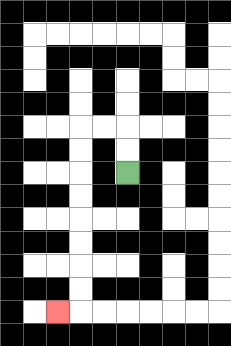{'start': '[5, 7]', 'end': '[2, 13]', 'path_directions': 'U,U,L,L,D,D,D,D,D,D,D,D,L', 'path_coordinates': '[[5, 7], [5, 6], [5, 5], [4, 5], [3, 5], [3, 6], [3, 7], [3, 8], [3, 9], [3, 10], [3, 11], [3, 12], [3, 13], [2, 13]]'}